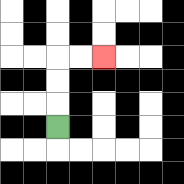{'start': '[2, 5]', 'end': '[4, 2]', 'path_directions': 'U,U,U,R,R', 'path_coordinates': '[[2, 5], [2, 4], [2, 3], [2, 2], [3, 2], [4, 2]]'}